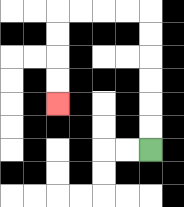{'start': '[6, 6]', 'end': '[2, 4]', 'path_directions': 'U,U,U,U,U,U,L,L,L,L,D,D,D,D', 'path_coordinates': '[[6, 6], [6, 5], [6, 4], [6, 3], [6, 2], [6, 1], [6, 0], [5, 0], [4, 0], [3, 0], [2, 0], [2, 1], [2, 2], [2, 3], [2, 4]]'}